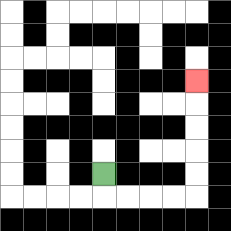{'start': '[4, 7]', 'end': '[8, 3]', 'path_directions': 'D,R,R,R,R,U,U,U,U,U', 'path_coordinates': '[[4, 7], [4, 8], [5, 8], [6, 8], [7, 8], [8, 8], [8, 7], [8, 6], [8, 5], [8, 4], [8, 3]]'}